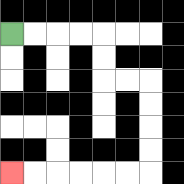{'start': '[0, 1]', 'end': '[0, 7]', 'path_directions': 'R,R,R,R,D,D,R,R,D,D,D,D,L,L,L,L,L,L', 'path_coordinates': '[[0, 1], [1, 1], [2, 1], [3, 1], [4, 1], [4, 2], [4, 3], [5, 3], [6, 3], [6, 4], [6, 5], [6, 6], [6, 7], [5, 7], [4, 7], [3, 7], [2, 7], [1, 7], [0, 7]]'}